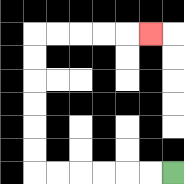{'start': '[7, 7]', 'end': '[6, 1]', 'path_directions': 'L,L,L,L,L,L,U,U,U,U,U,U,R,R,R,R,R', 'path_coordinates': '[[7, 7], [6, 7], [5, 7], [4, 7], [3, 7], [2, 7], [1, 7], [1, 6], [1, 5], [1, 4], [1, 3], [1, 2], [1, 1], [2, 1], [3, 1], [4, 1], [5, 1], [6, 1]]'}